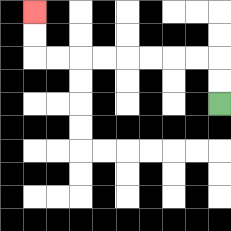{'start': '[9, 4]', 'end': '[1, 0]', 'path_directions': 'U,U,L,L,L,L,L,L,L,L,U,U', 'path_coordinates': '[[9, 4], [9, 3], [9, 2], [8, 2], [7, 2], [6, 2], [5, 2], [4, 2], [3, 2], [2, 2], [1, 2], [1, 1], [1, 0]]'}